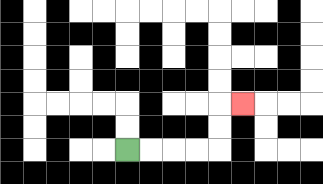{'start': '[5, 6]', 'end': '[10, 4]', 'path_directions': 'R,R,R,R,U,U,R', 'path_coordinates': '[[5, 6], [6, 6], [7, 6], [8, 6], [9, 6], [9, 5], [9, 4], [10, 4]]'}